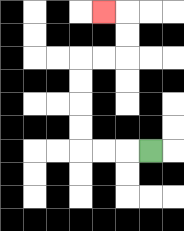{'start': '[6, 6]', 'end': '[4, 0]', 'path_directions': 'L,L,L,U,U,U,U,R,R,U,U,L', 'path_coordinates': '[[6, 6], [5, 6], [4, 6], [3, 6], [3, 5], [3, 4], [3, 3], [3, 2], [4, 2], [5, 2], [5, 1], [5, 0], [4, 0]]'}